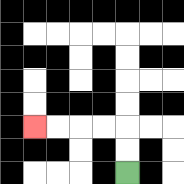{'start': '[5, 7]', 'end': '[1, 5]', 'path_directions': 'U,U,L,L,L,L', 'path_coordinates': '[[5, 7], [5, 6], [5, 5], [4, 5], [3, 5], [2, 5], [1, 5]]'}